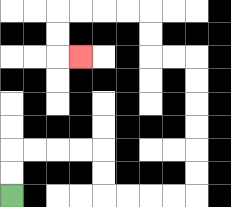{'start': '[0, 8]', 'end': '[3, 2]', 'path_directions': 'U,U,R,R,R,R,D,D,R,R,R,R,U,U,U,U,U,U,L,L,U,U,L,L,L,L,D,D,R', 'path_coordinates': '[[0, 8], [0, 7], [0, 6], [1, 6], [2, 6], [3, 6], [4, 6], [4, 7], [4, 8], [5, 8], [6, 8], [7, 8], [8, 8], [8, 7], [8, 6], [8, 5], [8, 4], [8, 3], [8, 2], [7, 2], [6, 2], [6, 1], [6, 0], [5, 0], [4, 0], [3, 0], [2, 0], [2, 1], [2, 2], [3, 2]]'}